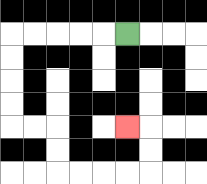{'start': '[5, 1]', 'end': '[5, 5]', 'path_directions': 'L,L,L,L,L,D,D,D,D,R,R,D,D,R,R,R,R,U,U,L', 'path_coordinates': '[[5, 1], [4, 1], [3, 1], [2, 1], [1, 1], [0, 1], [0, 2], [0, 3], [0, 4], [0, 5], [1, 5], [2, 5], [2, 6], [2, 7], [3, 7], [4, 7], [5, 7], [6, 7], [6, 6], [6, 5], [5, 5]]'}